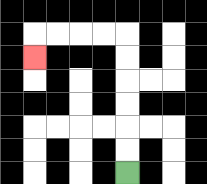{'start': '[5, 7]', 'end': '[1, 2]', 'path_directions': 'U,U,U,U,U,U,L,L,L,L,D', 'path_coordinates': '[[5, 7], [5, 6], [5, 5], [5, 4], [5, 3], [5, 2], [5, 1], [4, 1], [3, 1], [2, 1], [1, 1], [1, 2]]'}